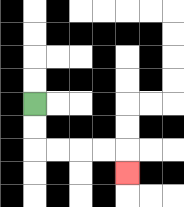{'start': '[1, 4]', 'end': '[5, 7]', 'path_directions': 'D,D,R,R,R,R,D', 'path_coordinates': '[[1, 4], [1, 5], [1, 6], [2, 6], [3, 6], [4, 6], [5, 6], [5, 7]]'}